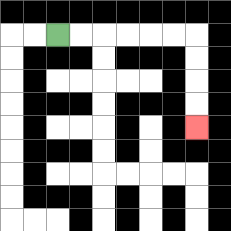{'start': '[2, 1]', 'end': '[8, 5]', 'path_directions': 'R,R,R,R,R,R,D,D,D,D', 'path_coordinates': '[[2, 1], [3, 1], [4, 1], [5, 1], [6, 1], [7, 1], [8, 1], [8, 2], [8, 3], [8, 4], [8, 5]]'}